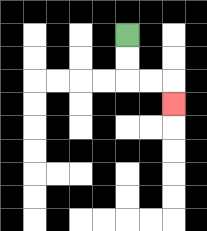{'start': '[5, 1]', 'end': '[7, 4]', 'path_directions': 'D,D,R,R,D', 'path_coordinates': '[[5, 1], [5, 2], [5, 3], [6, 3], [7, 3], [7, 4]]'}